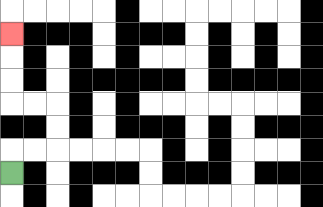{'start': '[0, 7]', 'end': '[0, 1]', 'path_directions': 'U,R,R,U,U,L,L,U,U,U', 'path_coordinates': '[[0, 7], [0, 6], [1, 6], [2, 6], [2, 5], [2, 4], [1, 4], [0, 4], [0, 3], [0, 2], [0, 1]]'}